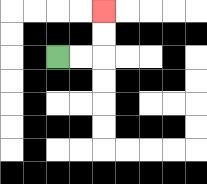{'start': '[2, 2]', 'end': '[4, 0]', 'path_directions': 'R,R,U,U', 'path_coordinates': '[[2, 2], [3, 2], [4, 2], [4, 1], [4, 0]]'}